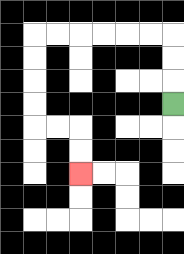{'start': '[7, 4]', 'end': '[3, 7]', 'path_directions': 'U,U,U,L,L,L,L,L,L,D,D,D,D,R,R,D,D', 'path_coordinates': '[[7, 4], [7, 3], [7, 2], [7, 1], [6, 1], [5, 1], [4, 1], [3, 1], [2, 1], [1, 1], [1, 2], [1, 3], [1, 4], [1, 5], [2, 5], [3, 5], [3, 6], [3, 7]]'}